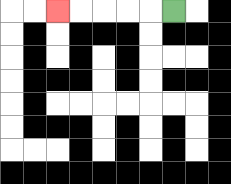{'start': '[7, 0]', 'end': '[2, 0]', 'path_directions': 'L,L,L,L,L', 'path_coordinates': '[[7, 0], [6, 0], [5, 0], [4, 0], [3, 0], [2, 0]]'}